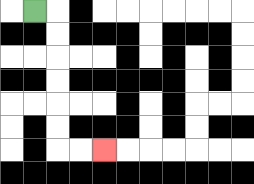{'start': '[1, 0]', 'end': '[4, 6]', 'path_directions': 'R,D,D,D,D,D,D,R,R', 'path_coordinates': '[[1, 0], [2, 0], [2, 1], [2, 2], [2, 3], [2, 4], [2, 5], [2, 6], [3, 6], [4, 6]]'}